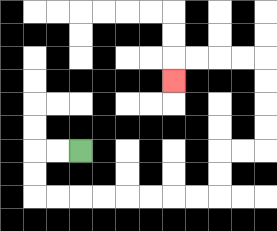{'start': '[3, 6]', 'end': '[7, 3]', 'path_directions': 'L,L,D,D,R,R,R,R,R,R,R,R,U,U,R,R,U,U,U,U,L,L,L,L,D', 'path_coordinates': '[[3, 6], [2, 6], [1, 6], [1, 7], [1, 8], [2, 8], [3, 8], [4, 8], [5, 8], [6, 8], [7, 8], [8, 8], [9, 8], [9, 7], [9, 6], [10, 6], [11, 6], [11, 5], [11, 4], [11, 3], [11, 2], [10, 2], [9, 2], [8, 2], [7, 2], [7, 3]]'}